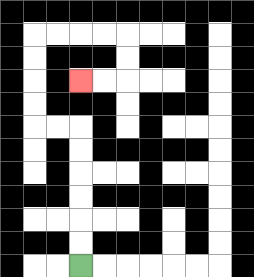{'start': '[3, 11]', 'end': '[3, 3]', 'path_directions': 'U,U,U,U,U,U,L,L,U,U,U,U,R,R,R,R,D,D,L,L', 'path_coordinates': '[[3, 11], [3, 10], [3, 9], [3, 8], [3, 7], [3, 6], [3, 5], [2, 5], [1, 5], [1, 4], [1, 3], [1, 2], [1, 1], [2, 1], [3, 1], [4, 1], [5, 1], [5, 2], [5, 3], [4, 3], [3, 3]]'}